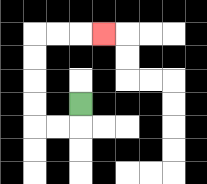{'start': '[3, 4]', 'end': '[4, 1]', 'path_directions': 'D,L,L,U,U,U,U,R,R,R', 'path_coordinates': '[[3, 4], [3, 5], [2, 5], [1, 5], [1, 4], [1, 3], [1, 2], [1, 1], [2, 1], [3, 1], [4, 1]]'}